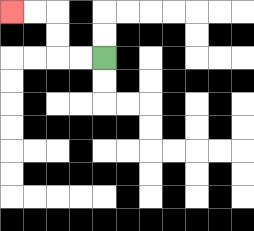{'start': '[4, 2]', 'end': '[0, 0]', 'path_directions': 'L,L,U,U,L,L', 'path_coordinates': '[[4, 2], [3, 2], [2, 2], [2, 1], [2, 0], [1, 0], [0, 0]]'}